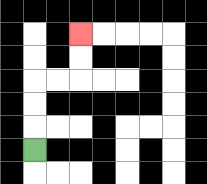{'start': '[1, 6]', 'end': '[3, 1]', 'path_directions': 'U,U,U,R,R,U,U', 'path_coordinates': '[[1, 6], [1, 5], [1, 4], [1, 3], [2, 3], [3, 3], [3, 2], [3, 1]]'}